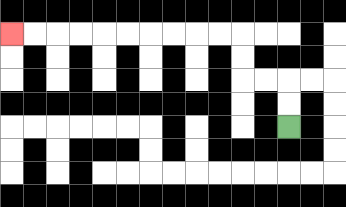{'start': '[12, 5]', 'end': '[0, 1]', 'path_directions': 'U,U,L,L,U,U,L,L,L,L,L,L,L,L,L,L', 'path_coordinates': '[[12, 5], [12, 4], [12, 3], [11, 3], [10, 3], [10, 2], [10, 1], [9, 1], [8, 1], [7, 1], [6, 1], [5, 1], [4, 1], [3, 1], [2, 1], [1, 1], [0, 1]]'}